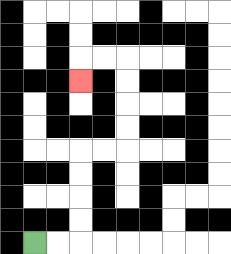{'start': '[1, 10]', 'end': '[3, 3]', 'path_directions': 'R,R,U,U,U,U,R,R,U,U,U,U,L,L,D', 'path_coordinates': '[[1, 10], [2, 10], [3, 10], [3, 9], [3, 8], [3, 7], [3, 6], [4, 6], [5, 6], [5, 5], [5, 4], [5, 3], [5, 2], [4, 2], [3, 2], [3, 3]]'}